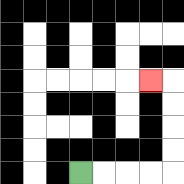{'start': '[3, 7]', 'end': '[6, 3]', 'path_directions': 'R,R,R,R,U,U,U,U,L', 'path_coordinates': '[[3, 7], [4, 7], [5, 7], [6, 7], [7, 7], [7, 6], [7, 5], [7, 4], [7, 3], [6, 3]]'}